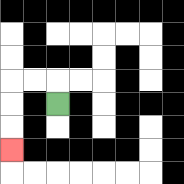{'start': '[2, 4]', 'end': '[0, 6]', 'path_directions': 'U,L,L,D,D,D', 'path_coordinates': '[[2, 4], [2, 3], [1, 3], [0, 3], [0, 4], [0, 5], [0, 6]]'}